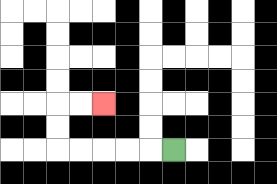{'start': '[7, 6]', 'end': '[4, 4]', 'path_directions': 'L,L,L,L,L,U,U,R,R', 'path_coordinates': '[[7, 6], [6, 6], [5, 6], [4, 6], [3, 6], [2, 6], [2, 5], [2, 4], [3, 4], [4, 4]]'}